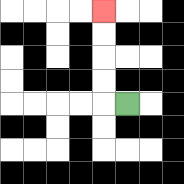{'start': '[5, 4]', 'end': '[4, 0]', 'path_directions': 'L,U,U,U,U', 'path_coordinates': '[[5, 4], [4, 4], [4, 3], [4, 2], [4, 1], [4, 0]]'}